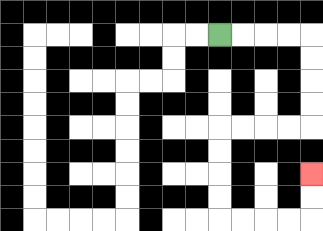{'start': '[9, 1]', 'end': '[13, 7]', 'path_directions': 'R,R,R,R,D,D,D,D,L,L,L,L,D,D,D,D,R,R,R,R,U,U', 'path_coordinates': '[[9, 1], [10, 1], [11, 1], [12, 1], [13, 1], [13, 2], [13, 3], [13, 4], [13, 5], [12, 5], [11, 5], [10, 5], [9, 5], [9, 6], [9, 7], [9, 8], [9, 9], [10, 9], [11, 9], [12, 9], [13, 9], [13, 8], [13, 7]]'}